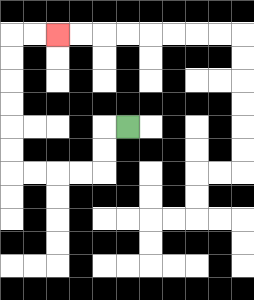{'start': '[5, 5]', 'end': '[2, 1]', 'path_directions': 'L,D,D,L,L,L,L,U,U,U,U,U,U,R,R', 'path_coordinates': '[[5, 5], [4, 5], [4, 6], [4, 7], [3, 7], [2, 7], [1, 7], [0, 7], [0, 6], [0, 5], [0, 4], [0, 3], [0, 2], [0, 1], [1, 1], [2, 1]]'}